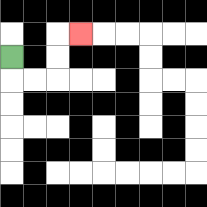{'start': '[0, 2]', 'end': '[3, 1]', 'path_directions': 'D,R,R,U,U,R', 'path_coordinates': '[[0, 2], [0, 3], [1, 3], [2, 3], [2, 2], [2, 1], [3, 1]]'}